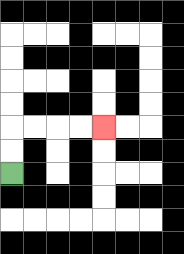{'start': '[0, 7]', 'end': '[4, 5]', 'path_directions': 'U,U,R,R,R,R', 'path_coordinates': '[[0, 7], [0, 6], [0, 5], [1, 5], [2, 5], [3, 5], [4, 5]]'}